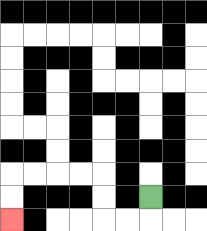{'start': '[6, 8]', 'end': '[0, 9]', 'path_directions': 'D,L,L,U,U,L,L,L,L,D,D', 'path_coordinates': '[[6, 8], [6, 9], [5, 9], [4, 9], [4, 8], [4, 7], [3, 7], [2, 7], [1, 7], [0, 7], [0, 8], [0, 9]]'}